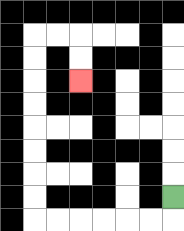{'start': '[7, 8]', 'end': '[3, 3]', 'path_directions': 'D,L,L,L,L,L,L,U,U,U,U,U,U,U,U,R,R,D,D', 'path_coordinates': '[[7, 8], [7, 9], [6, 9], [5, 9], [4, 9], [3, 9], [2, 9], [1, 9], [1, 8], [1, 7], [1, 6], [1, 5], [1, 4], [1, 3], [1, 2], [1, 1], [2, 1], [3, 1], [3, 2], [3, 3]]'}